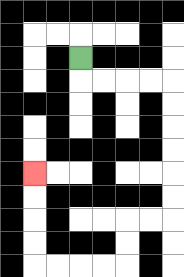{'start': '[3, 2]', 'end': '[1, 7]', 'path_directions': 'D,R,R,R,R,D,D,D,D,D,D,L,L,D,D,L,L,L,L,U,U,U,U', 'path_coordinates': '[[3, 2], [3, 3], [4, 3], [5, 3], [6, 3], [7, 3], [7, 4], [7, 5], [7, 6], [7, 7], [7, 8], [7, 9], [6, 9], [5, 9], [5, 10], [5, 11], [4, 11], [3, 11], [2, 11], [1, 11], [1, 10], [1, 9], [1, 8], [1, 7]]'}